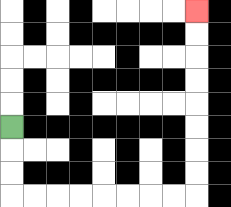{'start': '[0, 5]', 'end': '[8, 0]', 'path_directions': 'D,D,D,R,R,R,R,R,R,R,R,U,U,U,U,U,U,U,U', 'path_coordinates': '[[0, 5], [0, 6], [0, 7], [0, 8], [1, 8], [2, 8], [3, 8], [4, 8], [5, 8], [6, 8], [7, 8], [8, 8], [8, 7], [8, 6], [8, 5], [8, 4], [8, 3], [8, 2], [8, 1], [8, 0]]'}